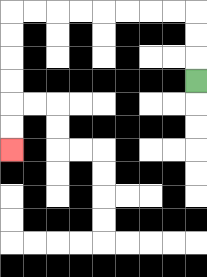{'start': '[8, 3]', 'end': '[0, 6]', 'path_directions': 'U,U,U,L,L,L,L,L,L,L,L,D,D,D,D,D,D', 'path_coordinates': '[[8, 3], [8, 2], [8, 1], [8, 0], [7, 0], [6, 0], [5, 0], [4, 0], [3, 0], [2, 0], [1, 0], [0, 0], [0, 1], [0, 2], [0, 3], [0, 4], [0, 5], [0, 6]]'}